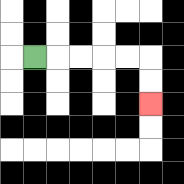{'start': '[1, 2]', 'end': '[6, 4]', 'path_directions': 'R,R,R,R,R,D,D', 'path_coordinates': '[[1, 2], [2, 2], [3, 2], [4, 2], [5, 2], [6, 2], [6, 3], [6, 4]]'}